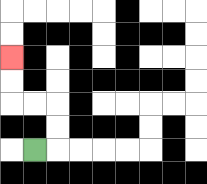{'start': '[1, 6]', 'end': '[0, 2]', 'path_directions': 'R,U,U,L,L,U,U', 'path_coordinates': '[[1, 6], [2, 6], [2, 5], [2, 4], [1, 4], [0, 4], [0, 3], [0, 2]]'}